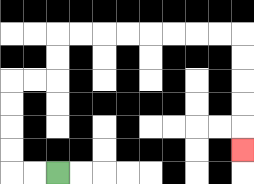{'start': '[2, 7]', 'end': '[10, 6]', 'path_directions': 'L,L,U,U,U,U,R,R,U,U,R,R,R,R,R,R,R,R,D,D,D,D,D', 'path_coordinates': '[[2, 7], [1, 7], [0, 7], [0, 6], [0, 5], [0, 4], [0, 3], [1, 3], [2, 3], [2, 2], [2, 1], [3, 1], [4, 1], [5, 1], [6, 1], [7, 1], [8, 1], [9, 1], [10, 1], [10, 2], [10, 3], [10, 4], [10, 5], [10, 6]]'}